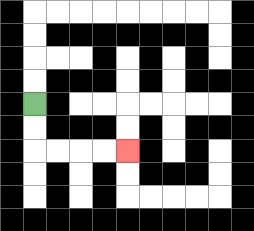{'start': '[1, 4]', 'end': '[5, 6]', 'path_directions': 'D,D,R,R,R,R', 'path_coordinates': '[[1, 4], [1, 5], [1, 6], [2, 6], [3, 6], [4, 6], [5, 6]]'}